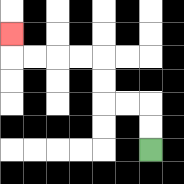{'start': '[6, 6]', 'end': '[0, 1]', 'path_directions': 'U,U,L,L,U,U,L,L,L,L,U', 'path_coordinates': '[[6, 6], [6, 5], [6, 4], [5, 4], [4, 4], [4, 3], [4, 2], [3, 2], [2, 2], [1, 2], [0, 2], [0, 1]]'}